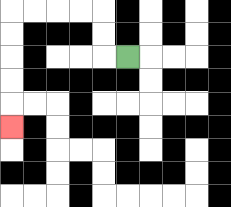{'start': '[5, 2]', 'end': '[0, 5]', 'path_directions': 'L,U,U,L,L,L,L,D,D,D,D,D', 'path_coordinates': '[[5, 2], [4, 2], [4, 1], [4, 0], [3, 0], [2, 0], [1, 0], [0, 0], [0, 1], [0, 2], [0, 3], [0, 4], [0, 5]]'}